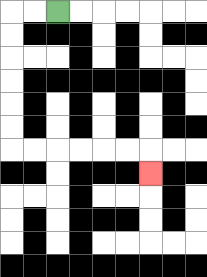{'start': '[2, 0]', 'end': '[6, 7]', 'path_directions': 'L,L,D,D,D,D,D,D,R,R,R,R,R,R,D', 'path_coordinates': '[[2, 0], [1, 0], [0, 0], [0, 1], [0, 2], [0, 3], [0, 4], [0, 5], [0, 6], [1, 6], [2, 6], [3, 6], [4, 6], [5, 6], [6, 6], [6, 7]]'}